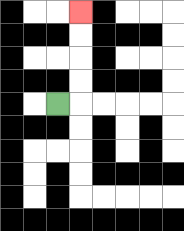{'start': '[2, 4]', 'end': '[3, 0]', 'path_directions': 'R,U,U,U,U', 'path_coordinates': '[[2, 4], [3, 4], [3, 3], [3, 2], [3, 1], [3, 0]]'}